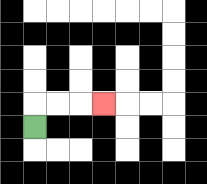{'start': '[1, 5]', 'end': '[4, 4]', 'path_directions': 'U,R,R,R', 'path_coordinates': '[[1, 5], [1, 4], [2, 4], [3, 4], [4, 4]]'}